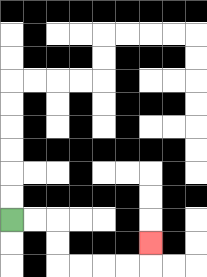{'start': '[0, 9]', 'end': '[6, 10]', 'path_directions': 'R,R,D,D,R,R,R,R,U', 'path_coordinates': '[[0, 9], [1, 9], [2, 9], [2, 10], [2, 11], [3, 11], [4, 11], [5, 11], [6, 11], [6, 10]]'}